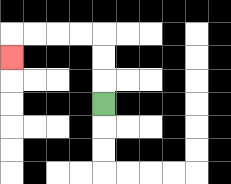{'start': '[4, 4]', 'end': '[0, 2]', 'path_directions': 'U,U,U,L,L,L,L,D', 'path_coordinates': '[[4, 4], [4, 3], [4, 2], [4, 1], [3, 1], [2, 1], [1, 1], [0, 1], [0, 2]]'}